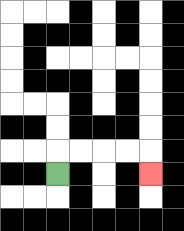{'start': '[2, 7]', 'end': '[6, 7]', 'path_directions': 'U,R,R,R,R,D', 'path_coordinates': '[[2, 7], [2, 6], [3, 6], [4, 6], [5, 6], [6, 6], [6, 7]]'}